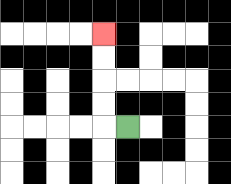{'start': '[5, 5]', 'end': '[4, 1]', 'path_directions': 'L,U,U,U,U', 'path_coordinates': '[[5, 5], [4, 5], [4, 4], [4, 3], [4, 2], [4, 1]]'}